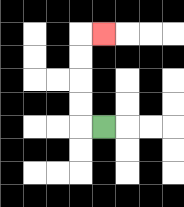{'start': '[4, 5]', 'end': '[4, 1]', 'path_directions': 'L,U,U,U,U,R', 'path_coordinates': '[[4, 5], [3, 5], [3, 4], [3, 3], [3, 2], [3, 1], [4, 1]]'}